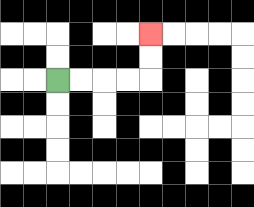{'start': '[2, 3]', 'end': '[6, 1]', 'path_directions': 'R,R,R,R,U,U', 'path_coordinates': '[[2, 3], [3, 3], [4, 3], [5, 3], [6, 3], [6, 2], [6, 1]]'}